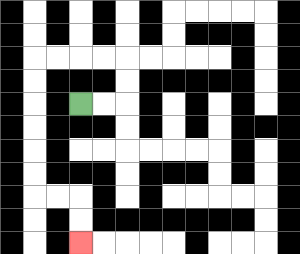{'start': '[3, 4]', 'end': '[3, 10]', 'path_directions': 'R,R,U,U,L,L,L,L,D,D,D,D,D,D,R,R,D,D', 'path_coordinates': '[[3, 4], [4, 4], [5, 4], [5, 3], [5, 2], [4, 2], [3, 2], [2, 2], [1, 2], [1, 3], [1, 4], [1, 5], [1, 6], [1, 7], [1, 8], [2, 8], [3, 8], [3, 9], [3, 10]]'}